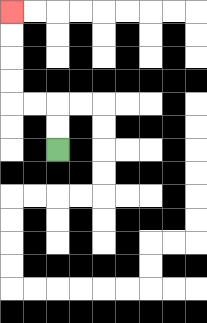{'start': '[2, 6]', 'end': '[0, 0]', 'path_directions': 'U,U,L,L,U,U,U,U', 'path_coordinates': '[[2, 6], [2, 5], [2, 4], [1, 4], [0, 4], [0, 3], [0, 2], [0, 1], [0, 0]]'}